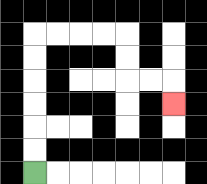{'start': '[1, 7]', 'end': '[7, 4]', 'path_directions': 'U,U,U,U,U,U,R,R,R,R,D,D,R,R,D', 'path_coordinates': '[[1, 7], [1, 6], [1, 5], [1, 4], [1, 3], [1, 2], [1, 1], [2, 1], [3, 1], [4, 1], [5, 1], [5, 2], [5, 3], [6, 3], [7, 3], [7, 4]]'}